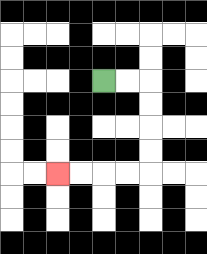{'start': '[4, 3]', 'end': '[2, 7]', 'path_directions': 'R,R,D,D,D,D,L,L,L,L', 'path_coordinates': '[[4, 3], [5, 3], [6, 3], [6, 4], [6, 5], [6, 6], [6, 7], [5, 7], [4, 7], [3, 7], [2, 7]]'}